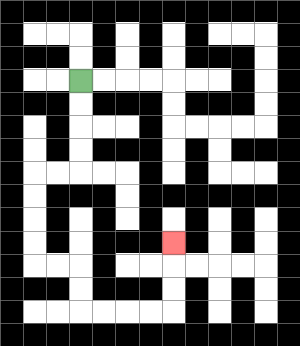{'start': '[3, 3]', 'end': '[7, 10]', 'path_directions': 'D,D,D,D,L,L,D,D,D,D,R,R,D,D,R,R,R,R,U,U,U', 'path_coordinates': '[[3, 3], [3, 4], [3, 5], [3, 6], [3, 7], [2, 7], [1, 7], [1, 8], [1, 9], [1, 10], [1, 11], [2, 11], [3, 11], [3, 12], [3, 13], [4, 13], [5, 13], [6, 13], [7, 13], [7, 12], [7, 11], [7, 10]]'}